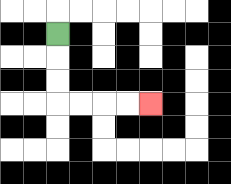{'start': '[2, 1]', 'end': '[6, 4]', 'path_directions': 'D,D,D,R,R,R,R', 'path_coordinates': '[[2, 1], [2, 2], [2, 3], [2, 4], [3, 4], [4, 4], [5, 4], [6, 4]]'}